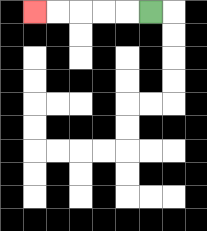{'start': '[6, 0]', 'end': '[1, 0]', 'path_directions': 'L,L,L,L,L', 'path_coordinates': '[[6, 0], [5, 0], [4, 0], [3, 0], [2, 0], [1, 0]]'}